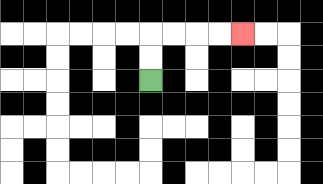{'start': '[6, 3]', 'end': '[10, 1]', 'path_directions': 'U,U,R,R,R,R', 'path_coordinates': '[[6, 3], [6, 2], [6, 1], [7, 1], [8, 1], [9, 1], [10, 1]]'}